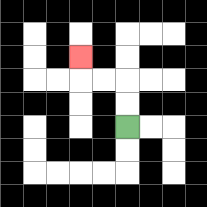{'start': '[5, 5]', 'end': '[3, 2]', 'path_directions': 'U,U,L,L,U', 'path_coordinates': '[[5, 5], [5, 4], [5, 3], [4, 3], [3, 3], [3, 2]]'}